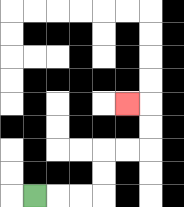{'start': '[1, 8]', 'end': '[5, 4]', 'path_directions': 'R,R,R,U,U,R,R,U,U,L', 'path_coordinates': '[[1, 8], [2, 8], [3, 8], [4, 8], [4, 7], [4, 6], [5, 6], [6, 6], [6, 5], [6, 4], [5, 4]]'}